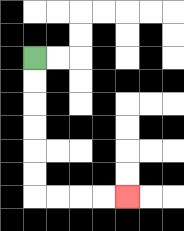{'start': '[1, 2]', 'end': '[5, 8]', 'path_directions': 'D,D,D,D,D,D,R,R,R,R', 'path_coordinates': '[[1, 2], [1, 3], [1, 4], [1, 5], [1, 6], [1, 7], [1, 8], [2, 8], [3, 8], [4, 8], [5, 8]]'}